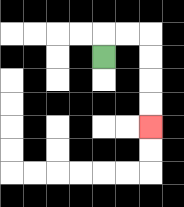{'start': '[4, 2]', 'end': '[6, 5]', 'path_directions': 'U,R,R,D,D,D,D', 'path_coordinates': '[[4, 2], [4, 1], [5, 1], [6, 1], [6, 2], [6, 3], [6, 4], [6, 5]]'}